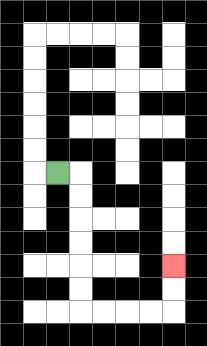{'start': '[2, 7]', 'end': '[7, 11]', 'path_directions': 'R,D,D,D,D,D,D,R,R,R,R,U,U', 'path_coordinates': '[[2, 7], [3, 7], [3, 8], [3, 9], [3, 10], [3, 11], [3, 12], [3, 13], [4, 13], [5, 13], [6, 13], [7, 13], [7, 12], [7, 11]]'}